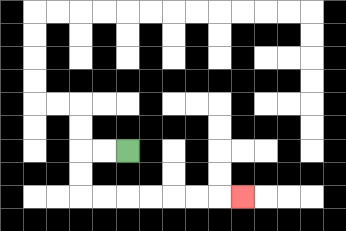{'start': '[5, 6]', 'end': '[10, 8]', 'path_directions': 'L,L,D,D,R,R,R,R,R,R,R', 'path_coordinates': '[[5, 6], [4, 6], [3, 6], [3, 7], [3, 8], [4, 8], [5, 8], [6, 8], [7, 8], [8, 8], [9, 8], [10, 8]]'}